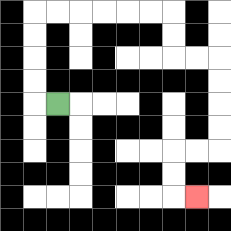{'start': '[2, 4]', 'end': '[8, 8]', 'path_directions': 'L,U,U,U,U,R,R,R,R,R,R,D,D,R,R,D,D,D,D,L,L,D,D,R', 'path_coordinates': '[[2, 4], [1, 4], [1, 3], [1, 2], [1, 1], [1, 0], [2, 0], [3, 0], [4, 0], [5, 0], [6, 0], [7, 0], [7, 1], [7, 2], [8, 2], [9, 2], [9, 3], [9, 4], [9, 5], [9, 6], [8, 6], [7, 6], [7, 7], [7, 8], [8, 8]]'}